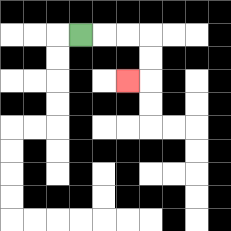{'start': '[3, 1]', 'end': '[5, 3]', 'path_directions': 'R,R,R,D,D,L', 'path_coordinates': '[[3, 1], [4, 1], [5, 1], [6, 1], [6, 2], [6, 3], [5, 3]]'}